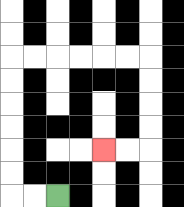{'start': '[2, 8]', 'end': '[4, 6]', 'path_directions': 'L,L,U,U,U,U,U,U,R,R,R,R,R,R,D,D,D,D,L,L', 'path_coordinates': '[[2, 8], [1, 8], [0, 8], [0, 7], [0, 6], [0, 5], [0, 4], [0, 3], [0, 2], [1, 2], [2, 2], [3, 2], [4, 2], [5, 2], [6, 2], [6, 3], [6, 4], [6, 5], [6, 6], [5, 6], [4, 6]]'}